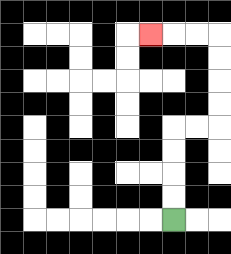{'start': '[7, 9]', 'end': '[6, 1]', 'path_directions': 'U,U,U,U,R,R,U,U,U,U,L,L,L', 'path_coordinates': '[[7, 9], [7, 8], [7, 7], [7, 6], [7, 5], [8, 5], [9, 5], [9, 4], [9, 3], [9, 2], [9, 1], [8, 1], [7, 1], [6, 1]]'}